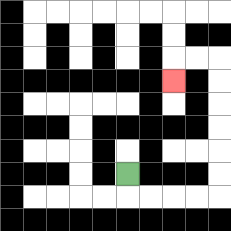{'start': '[5, 7]', 'end': '[7, 3]', 'path_directions': 'D,R,R,R,R,U,U,U,U,U,U,L,L,D', 'path_coordinates': '[[5, 7], [5, 8], [6, 8], [7, 8], [8, 8], [9, 8], [9, 7], [9, 6], [9, 5], [9, 4], [9, 3], [9, 2], [8, 2], [7, 2], [7, 3]]'}